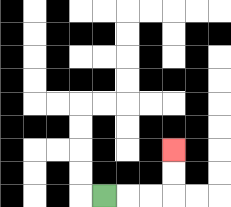{'start': '[4, 8]', 'end': '[7, 6]', 'path_directions': 'R,R,R,U,U', 'path_coordinates': '[[4, 8], [5, 8], [6, 8], [7, 8], [7, 7], [7, 6]]'}